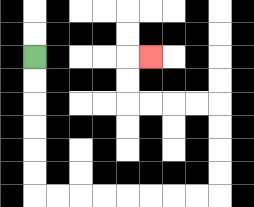{'start': '[1, 2]', 'end': '[6, 2]', 'path_directions': 'D,D,D,D,D,D,R,R,R,R,R,R,R,R,U,U,U,U,L,L,L,L,U,U,R', 'path_coordinates': '[[1, 2], [1, 3], [1, 4], [1, 5], [1, 6], [1, 7], [1, 8], [2, 8], [3, 8], [4, 8], [5, 8], [6, 8], [7, 8], [8, 8], [9, 8], [9, 7], [9, 6], [9, 5], [9, 4], [8, 4], [7, 4], [6, 4], [5, 4], [5, 3], [5, 2], [6, 2]]'}